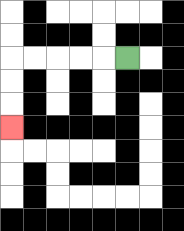{'start': '[5, 2]', 'end': '[0, 5]', 'path_directions': 'L,L,L,L,L,D,D,D', 'path_coordinates': '[[5, 2], [4, 2], [3, 2], [2, 2], [1, 2], [0, 2], [0, 3], [0, 4], [0, 5]]'}